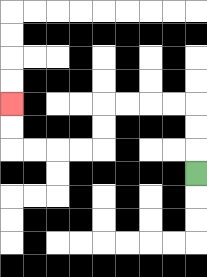{'start': '[8, 7]', 'end': '[0, 4]', 'path_directions': 'U,U,U,L,L,L,L,D,D,L,L,L,L,U,U', 'path_coordinates': '[[8, 7], [8, 6], [8, 5], [8, 4], [7, 4], [6, 4], [5, 4], [4, 4], [4, 5], [4, 6], [3, 6], [2, 6], [1, 6], [0, 6], [0, 5], [0, 4]]'}